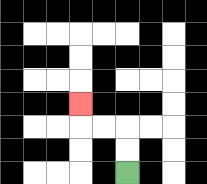{'start': '[5, 7]', 'end': '[3, 4]', 'path_directions': 'U,U,L,L,U', 'path_coordinates': '[[5, 7], [5, 6], [5, 5], [4, 5], [3, 5], [3, 4]]'}